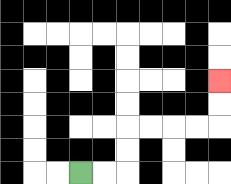{'start': '[3, 7]', 'end': '[9, 3]', 'path_directions': 'R,R,U,U,R,R,R,R,U,U', 'path_coordinates': '[[3, 7], [4, 7], [5, 7], [5, 6], [5, 5], [6, 5], [7, 5], [8, 5], [9, 5], [9, 4], [9, 3]]'}